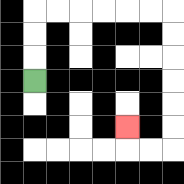{'start': '[1, 3]', 'end': '[5, 5]', 'path_directions': 'U,U,U,R,R,R,R,R,R,D,D,D,D,D,D,L,L,U', 'path_coordinates': '[[1, 3], [1, 2], [1, 1], [1, 0], [2, 0], [3, 0], [4, 0], [5, 0], [6, 0], [7, 0], [7, 1], [7, 2], [7, 3], [7, 4], [7, 5], [7, 6], [6, 6], [5, 6], [5, 5]]'}